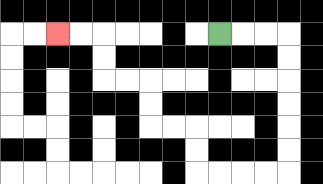{'start': '[9, 1]', 'end': '[2, 1]', 'path_directions': 'R,R,R,D,D,D,D,D,D,L,L,L,L,U,U,L,L,U,U,L,L,U,U,L,L', 'path_coordinates': '[[9, 1], [10, 1], [11, 1], [12, 1], [12, 2], [12, 3], [12, 4], [12, 5], [12, 6], [12, 7], [11, 7], [10, 7], [9, 7], [8, 7], [8, 6], [8, 5], [7, 5], [6, 5], [6, 4], [6, 3], [5, 3], [4, 3], [4, 2], [4, 1], [3, 1], [2, 1]]'}